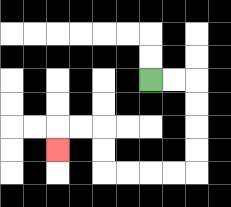{'start': '[6, 3]', 'end': '[2, 6]', 'path_directions': 'R,R,D,D,D,D,L,L,L,L,U,U,L,L,D', 'path_coordinates': '[[6, 3], [7, 3], [8, 3], [8, 4], [8, 5], [8, 6], [8, 7], [7, 7], [6, 7], [5, 7], [4, 7], [4, 6], [4, 5], [3, 5], [2, 5], [2, 6]]'}